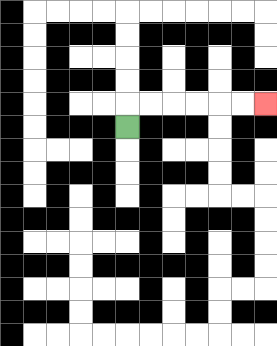{'start': '[5, 5]', 'end': '[11, 4]', 'path_directions': 'U,R,R,R,R,R,R', 'path_coordinates': '[[5, 5], [5, 4], [6, 4], [7, 4], [8, 4], [9, 4], [10, 4], [11, 4]]'}